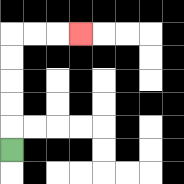{'start': '[0, 6]', 'end': '[3, 1]', 'path_directions': 'U,U,U,U,U,R,R,R', 'path_coordinates': '[[0, 6], [0, 5], [0, 4], [0, 3], [0, 2], [0, 1], [1, 1], [2, 1], [3, 1]]'}